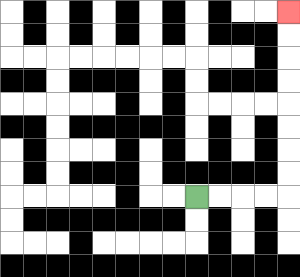{'start': '[8, 8]', 'end': '[12, 0]', 'path_directions': 'R,R,R,R,U,U,U,U,U,U,U,U', 'path_coordinates': '[[8, 8], [9, 8], [10, 8], [11, 8], [12, 8], [12, 7], [12, 6], [12, 5], [12, 4], [12, 3], [12, 2], [12, 1], [12, 0]]'}